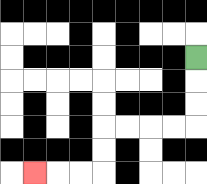{'start': '[8, 2]', 'end': '[1, 7]', 'path_directions': 'D,D,D,L,L,L,L,D,D,L,L,L', 'path_coordinates': '[[8, 2], [8, 3], [8, 4], [8, 5], [7, 5], [6, 5], [5, 5], [4, 5], [4, 6], [4, 7], [3, 7], [2, 7], [1, 7]]'}